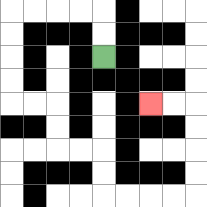{'start': '[4, 2]', 'end': '[6, 4]', 'path_directions': 'U,U,L,L,L,L,D,D,D,D,R,R,D,D,R,R,D,D,R,R,R,R,U,U,U,U,L,L', 'path_coordinates': '[[4, 2], [4, 1], [4, 0], [3, 0], [2, 0], [1, 0], [0, 0], [0, 1], [0, 2], [0, 3], [0, 4], [1, 4], [2, 4], [2, 5], [2, 6], [3, 6], [4, 6], [4, 7], [4, 8], [5, 8], [6, 8], [7, 8], [8, 8], [8, 7], [8, 6], [8, 5], [8, 4], [7, 4], [6, 4]]'}